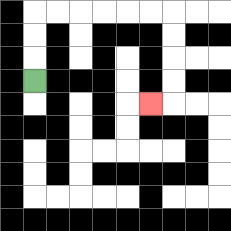{'start': '[1, 3]', 'end': '[6, 4]', 'path_directions': 'U,U,U,R,R,R,R,R,R,D,D,D,D,L', 'path_coordinates': '[[1, 3], [1, 2], [1, 1], [1, 0], [2, 0], [3, 0], [4, 0], [5, 0], [6, 0], [7, 0], [7, 1], [7, 2], [7, 3], [7, 4], [6, 4]]'}